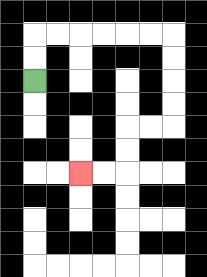{'start': '[1, 3]', 'end': '[3, 7]', 'path_directions': 'U,U,R,R,R,R,R,R,D,D,D,D,L,L,D,D,L,L', 'path_coordinates': '[[1, 3], [1, 2], [1, 1], [2, 1], [3, 1], [4, 1], [5, 1], [6, 1], [7, 1], [7, 2], [7, 3], [7, 4], [7, 5], [6, 5], [5, 5], [5, 6], [5, 7], [4, 7], [3, 7]]'}